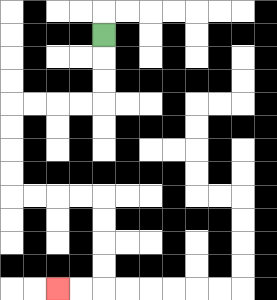{'start': '[4, 1]', 'end': '[2, 12]', 'path_directions': 'D,D,D,L,L,L,L,D,D,D,D,R,R,R,R,D,D,D,D,L,L', 'path_coordinates': '[[4, 1], [4, 2], [4, 3], [4, 4], [3, 4], [2, 4], [1, 4], [0, 4], [0, 5], [0, 6], [0, 7], [0, 8], [1, 8], [2, 8], [3, 8], [4, 8], [4, 9], [4, 10], [4, 11], [4, 12], [3, 12], [2, 12]]'}